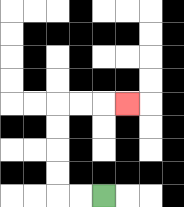{'start': '[4, 8]', 'end': '[5, 4]', 'path_directions': 'L,L,U,U,U,U,R,R,R', 'path_coordinates': '[[4, 8], [3, 8], [2, 8], [2, 7], [2, 6], [2, 5], [2, 4], [3, 4], [4, 4], [5, 4]]'}